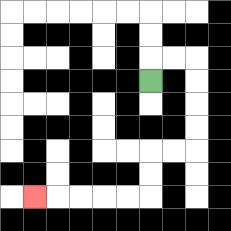{'start': '[6, 3]', 'end': '[1, 8]', 'path_directions': 'U,R,R,D,D,D,D,L,L,D,D,L,L,L,L,L', 'path_coordinates': '[[6, 3], [6, 2], [7, 2], [8, 2], [8, 3], [8, 4], [8, 5], [8, 6], [7, 6], [6, 6], [6, 7], [6, 8], [5, 8], [4, 8], [3, 8], [2, 8], [1, 8]]'}